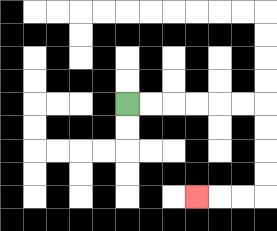{'start': '[5, 4]', 'end': '[8, 8]', 'path_directions': 'R,R,R,R,R,R,D,D,D,D,L,L,L', 'path_coordinates': '[[5, 4], [6, 4], [7, 4], [8, 4], [9, 4], [10, 4], [11, 4], [11, 5], [11, 6], [11, 7], [11, 8], [10, 8], [9, 8], [8, 8]]'}